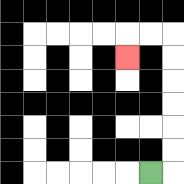{'start': '[6, 7]', 'end': '[5, 2]', 'path_directions': 'R,U,U,U,U,U,U,L,L,D', 'path_coordinates': '[[6, 7], [7, 7], [7, 6], [7, 5], [7, 4], [7, 3], [7, 2], [7, 1], [6, 1], [5, 1], [5, 2]]'}